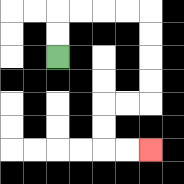{'start': '[2, 2]', 'end': '[6, 6]', 'path_directions': 'U,U,R,R,R,R,D,D,D,D,L,L,D,D,R,R', 'path_coordinates': '[[2, 2], [2, 1], [2, 0], [3, 0], [4, 0], [5, 0], [6, 0], [6, 1], [6, 2], [6, 3], [6, 4], [5, 4], [4, 4], [4, 5], [4, 6], [5, 6], [6, 6]]'}